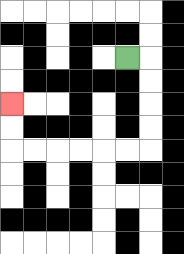{'start': '[5, 2]', 'end': '[0, 4]', 'path_directions': 'R,D,D,D,D,L,L,L,L,L,L,U,U', 'path_coordinates': '[[5, 2], [6, 2], [6, 3], [6, 4], [6, 5], [6, 6], [5, 6], [4, 6], [3, 6], [2, 6], [1, 6], [0, 6], [0, 5], [0, 4]]'}